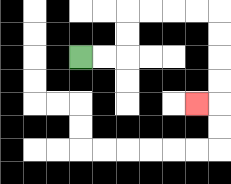{'start': '[3, 2]', 'end': '[8, 4]', 'path_directions': 'R,R,U,U,R,R,R,R,D,D,D,D,L', 'path_coordinates': '[[3, 2], [4, 2], [5, 2], [5, 1], [5, 0], [6, 0], [7, 0], [8, 0], [9, 0], [9, 1], [9, 2], [9, 3], [9, 4], [8, 4]]'}